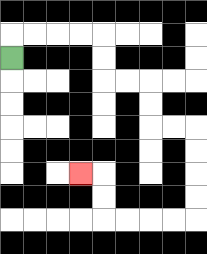{'start': '[0, 2]', 'end': '[3, 7]', 'path_directions': 'U,R,R,R,R,D,D,R,R,D,D,R,R,D,D,D,D,L,L,L,L,U,U,L', 'path_coordinates': '[[0, 2], [0, 1], [1, 1], [2, 1], [3, 1], [4, 1], [4, 2], [4, 3], [5, 3], [6, 3], [6, 4], [6, 5], [7, 5], [8, 5], [8, 6], [8, 7], [8, 8], [8, 9], [7, 9], [6, 9], [5, 9], [4, 9], [4, 8], [4, 7], [3, 7]]'}